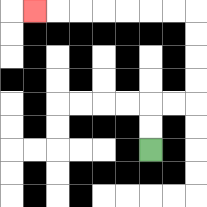{'start': '[6, 6]', 'end': '[1, 0]', 'path_directions': 'U,U,R,R,U,U,U,U,L,L,L,L,L,L,L', 'path_coordinates': '[[6, 6], [6, 5], [6, 4], [7, 4], [8, 4], [8, 3], [8, 2], [8, 1], [8, 0], [7, 0], [6, 0], [5, 0], [4, 0], [3, 0], [2, 0], [1, 0]]'}